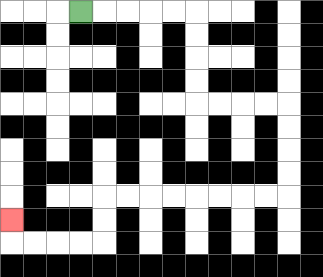{'start': '[3, 0]', 'end': '[0, 9]', 'path_directions': 'R,R,R,R,R,D,D,D,D,R,R,R,R,D,D,D,D,L,L,L,L,L,L,L,L,D,D,L,L,L,L,U', 'path_coordinates': '[[3, 0], [4, 0], [5, 0], [6, 0], [7, 0], [8, 0], [8, 1], [8, 2], [8, 3], [8, 4], [9, 4], [10, 4], [11, 4], [12, 4], [12, 5], [12, 6], [12, 7], [12, 8], [11, 8], [10, 8], [9, 8], [8, 8], [7, 8], [6, 8], [5, 8], [4, 8], [4, 9], [4, 10], [3, 10], [2, 10], [1, 10], [0, 10], [0, 9]]'}